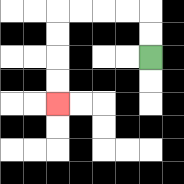{'start': '[6, 2]', 'end': '[2, 4]', 'path_directions': 'U,U,L,L,L,L,D,D,D,D', 'path_coordinates': '[[6, 2], [6, 1], [6, 0], [5, 0], [4, 0], [3, 0], [2, 0], [2, 1], [2, 2], [2, 3], [2, 4]]'}